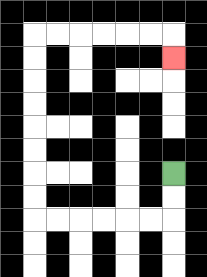{'start': '[7, 7]', 'end': '[7, 2]', 'path_directions': 'D,D,L,L,L,L,L,L,U,U,U,U,U,U,U,U,R,R,R,R,R,R,D', 'path_coordinates': '[[7, 7], [7, 8], [7, 9], [6, 9], [5, 9], [4, 9], [3, 9], [2, 9], [1, 9], [1, 8], [1, 7], [1, 6], [1, 5], [1, 4], [1, 3], [1, 2], [1, 1], [2, 1], [3, 1], [4, 1], [5, 1], [6, 1], [7, 1], [7, 2]]'}